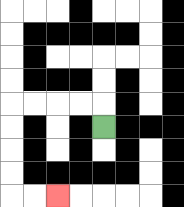{'start': '[4, 5]', 'end': '[2, 8]', 'path_directions': 'U,L,L,L,L,D,D,D,D,R,R', 'path_coordinates': '[[4, 5], [4, 4], [3, 4], [2, 4], [1, 4], [0, 4], [0, 5], [0, 6], [0, 7], [0, 8], [1, 8], [2, 8]]'}